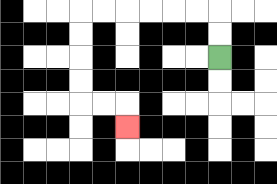{'start': '[9, 2]', 'end': '[5, 5]', 'path_directions': 'U,U,L,L,L,L,L,L,D,D,D,D,R,R,D', 'path_coordinates': '[[9, 2], [9, 1], [9, 0], [8, 0], [7, 0], [6, 0], [5, 0], [4, 0], [3, 0], [3, 1], [3, 2], [3, 3], [3, 4], [4, 4], [5, 4], [5, 5]]'}